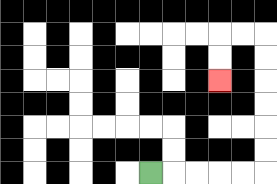{'start': '[6, 7]', 'end': '[9, 3]', 'path_directions': 'R,R,R,R,R,U,U,U,U,U,U,L,L,D,D', 'path_coordinates': '[[6, 7], [7, 7], [8, 7], [9, 7], [10, 7], [11, 7], [11, 6], [11, 5], [11, 4], [11, 3], [11, 2], [11, 1], [10, 1], [9, 1], [9, 2], [9, 3]]'}